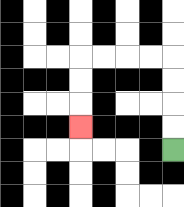{'start': '[7, 6]', 'end': '[3, 5]', 'path_directions': 'U,U,U,U,L,L,L,L,D,D,D', 'path_coordinates': '[[7, 6], [7, 5], [7, 4], [7, 3], [7, 2], [6, 2], [5, 2], [4, 2], [3, 2], [3, 3], [3, 4], [3, 5]]'}